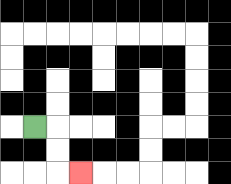{'start': '[1, 5]', 'end': '[3, 7]', 'path_directions': 'R,D,D,R', 'path_coordinates': '[[1, 5], [2, 5], [2, 6], [2, 7], [3, 7]]'}